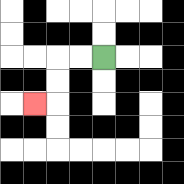{'start': '[4, 2]', 'end': '[1, 4]', 'path_directions': 'L,L,D,D,L', 'path_coordinates': '[[4, 2], [3, 2], [2, 2], [2, 3], [2, 4], [1, 4]]'}